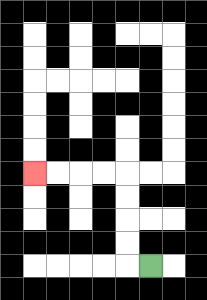{'start': '[6, 11]', 'end': '[1, 7]', 'path_directions': 'L,U,U,U,U,L,L,L,L', 'path_coordinates': '[[6, 11], [5, 11], [5, 10], [5, 9], [5, 8], [5, 7], [4, 7], [3, 7], [2, 7], [1, 7]]'}